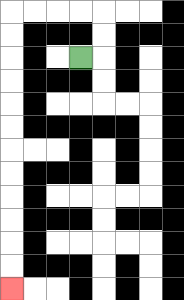{'start': '[3, 2]', 'end': '[0, 12]', 'path_directions': 'R,U,U,L,L,L,L,D,D,D,D,D,D,D,D,D,D,D,D', 'path_coordinates': '[[3, 2], [4, 2], [4, 1], [4, 0], [3, 0], [2, 0], [1, 0], [0, 0], [0, 1], [0, 2], [0, 3], [0, 4], [0, 5], [0, 6], [0, 7], [0, 8], [0, 9], [0, 10], [0, 11], [0, 12]]'}